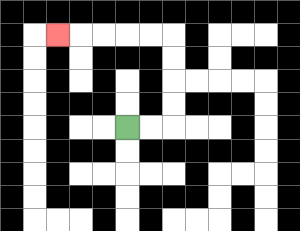{'start': '[5, 5]', 'end': '[2, 1]', 'path_directions': 'R,R,U,U,U,U,L,L,L,L,L', 'path_coordinates': '[[5, 5], [6, 5], [7, 5], [7, 4], [7, 3], [7, 2], [7, 1], [6, 1], [5, 1], [4, 1], [3, 1], [2, 1]]'}